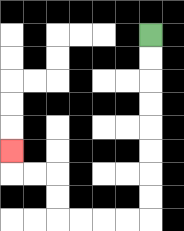{'start': '[6, 1]', 'end': '[0, 6]', 'path_directions': 'D,D,D,D,D,D,D,D,L,L,L,L,U,U,L,L,U', 'path_coordinates': '[[6, 1], [6, 2], [6, 3], [6, 4], [6, 5], [6, 6], [6, 7], [6, 8], [6, 9], [5, 9], [4, 9], [3, 9], [2, 9], [2, 8], [2, 7], [1, 7], [0, 7], [0, 6]]'}